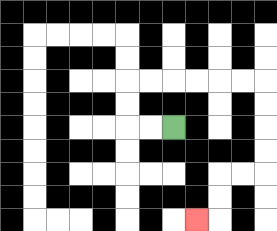{'start': '[7, 5]', 'end': '[8, 9]', 'path_directions': 'L,L,U,U,R,R,R,R,R,R,D,D,D,D,L,L,D,D,L', 'path_coordinates': '[[7, 5], [6, 5], [5, 5], [5, 4], [5, 3], [6, 3], [7, 3], [8, 3], [9, 3], [10, 3], [11, 3], [11, 4], [11, 5], [11, 6], [11, 7], [10, 7], [9, 7], [9, 8], [9, 9], [8, 9]]'}